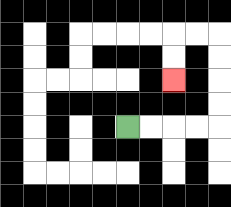{'start': '[5, 5]', 'end': '[7, 3]', 'path_directions': 'R,R,R,R,U,U,U,U,L,L,D,D', 'path_coordinates': '[[5, 5], [6, 5], [7, 5], [8, 5], [9, 5], [9, 4], [9, 3], [9, 2], [9, 1], [8, 1], [7, 1], [7, 2], [7, 3]]'}